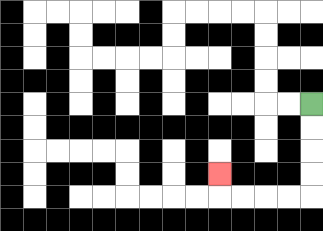{'start': '[13, 4]', 'end': '[9, 7]', 'path_directions': 'D,D,D,D,L,L,L,L,U', 'path_coordinates': '[[13, 4], [13, 5], [13, 6], [13, 7], [13, 8], [12, 8], [11, 8], [10, 8], [9, 8], [9, 7]]'}